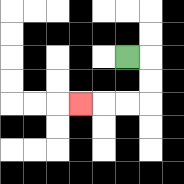{'start': '[5, 2]', 'end': '[3, 4]', 'path_directions': 'R,D,D,L,L,L', 'path_coordinates': '[[5, 2], [6, 2], [6, 3], [6, 4], [5, 4], [4, 4], [3, 4]]'}